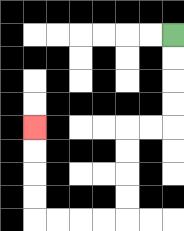{'start': '[7, 1]', 'end': '[1, 5]', 'path_directions': 'D,D,D,D,L,L,D,D,D,D,L,L,L,L,U,U,U,U', 'path_coordinates': '[[7, 1], [7, 2], [7, 3], [7, 4], [7, 5], [6, 5], [5, 5], [5, 6], [5, 7], [5, 8], [5, 9], [4, 9], [3, 9], [2, 9], [1, 9], [1, 8], [1, 7], [1, 6], [1, 5]]'}